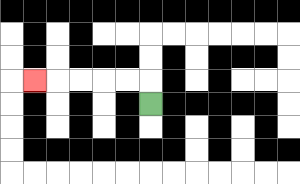{'start': '[6, 4]', 'end': '[1, 3]', 'path_directions': 'U,L,L,L,L,L', 'path_coordinates': '[[6, 4], [6, 3], [5, 3], [4, 3], [3, 3], [2, 3], [1, 3]]'}